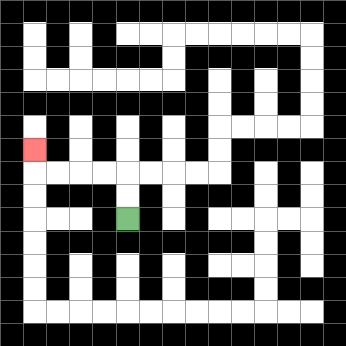{'start': '[5, 9]', 'end': '[1, 6]', 'path_directions': 'U,U,L,L,L,L,U', 'path_coordinates': '[[5, 9], [5, 8], [5, 7], [4, 7], [3, 7], [2, 7], [1, 7], [1, 6]]'}